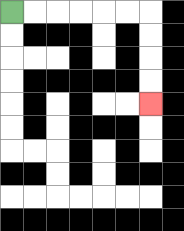{'start': '[0, 0]', 'end': '[6, 4]', 'path_directions': 'R,R,R,R,R,R,D,D,D,D', 'path_coordinates': '[[0, 0], [1, 0], [2, 0], [3, 0], [4, 0], [5, 0], [6, 0], [6, 1], [6, 2], [6, 3], [6, 4]]'}